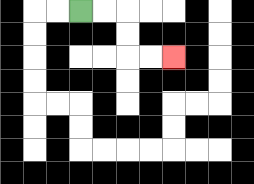{'start': '[3, 0]', 'end': '[7, 2]', 'path_directions': 'R,R,D,D,R,R', 'path_coordinates': '[[3, 0], [4, 0], [5, 0], [5, 1], [5, 2], [6, 2], [7, 2]]'}